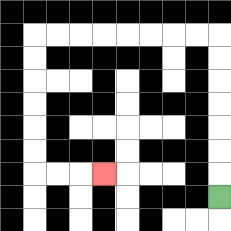{'start': '[9, 8]', 'end': '[4, 7]', 'path_directions': 'U,U,U,U,U,U,U,L,L,L,L,L,L,L,L,D,D,D,D,D,D,R,R,R', 'path_coordinates': '[[9, 8], [9, 7], [9, 6], [9, 5], [9, 4], [9, 3], [9, 2], [9, 1], [8, 1], [7, 1], [6, 1], [5, 1], [4, 1], [3, 1], [2, 1], [1, 1], [1, 2], [1, 3], [1, 4], [1, 5], [1, 6], [1, 7], [2, 7], [3, 7], [4, 7]]'}